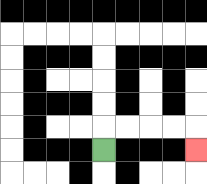{'start': '[4, 6]', 'end': '[8, 6]', 'path_directions': 'U,R,R,R,R,D', 'path_coordinates': '[[4, 6], [4, 5], [5, 5], [6, 5], [7, 5], [8, 5], [8, 6]]'}